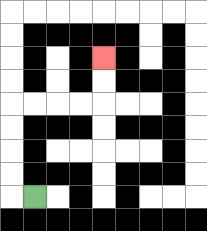{'start': '[1, 8]', 'end': '[4, 2]', 'path_directions': 'L,U,U,U,U,R,R,R,R,U,U', 'path_coordinates': '[[1, 8], [0, 8], [0, 7], [0, 6], [0, 5], [0, 4], [1, 4], [2, 4], [3, 4], [4, 4], [4, 3], [4, 2]]'}